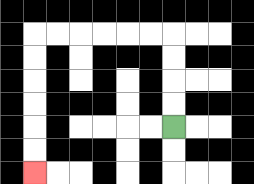{'start': '[7, 5]', 'end': '[1, 7]', 'path_directions': 'U,U,U,U,L,L,L,L,L,L,D,D,D,D,D,D', 'path_coordinates': '[[7, 5], [7, 4], [7, 3], [7, 2], [7, 1], [6, 1], [5, 1], [4, 1], [3, 1], [2, 1], [1, 1], [1, 2], [1, 3], [1, 4], [1, 5], [1, 6], [1, 7]]'}